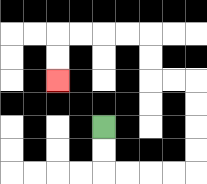{'start': '[4, 5]', 'end': '[2, 3]', 'path_directions': 'D,D,R,R,R,R,U,U,U,U,L,L,U,U,L,L,L,L,D,D', 'path_coordinates': '[[4, 5], [4, 6], [4, 7], [5, 7], [6, 7], [7, 7], [8, 7], [8, 6], [8, 5], [8, 4], [8, 3], [7, 3], [6, 3], [6, 2], [6, 1], [5, 1], [4, 1], [3, 1], [2, 1], [2, 2], [2, 3]]'}